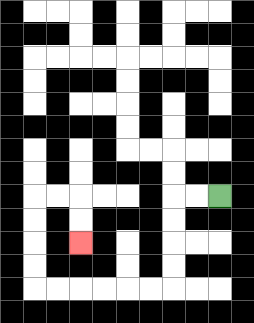{'start': '[9, 8]', 'end': '[3, 10]', 'path_directions': 'L,L,D,D,D,D,L,L,L,L,L,L,U,U,U,U,R,R,D,D', 'path_coordinates': '[[9, 8], [8, 8], [7, 8], [7, 9], [7, 10], [7, 11], [7, 12], [6, 12], [5, 12], [4, 12], [3, 12], [2, 12], [1, 12], [1, 11], [1, 10], [1, 9], [1, 8], [2, 8], [3, 8], [3, 9], [3, 10]]'}